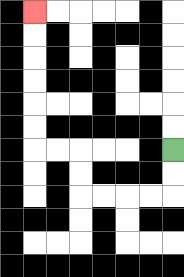{'start': '[7, 6]', 'end': '[1, 0]', 'path_directions': 'D,D,L,L,L,L,U,U,L,L,U,U,U,U,U,U', 'path_coordinates': '[[7, 6], [7, 7], [7, 8], [6, 8], [5, 8], [4, 8], [3, 8], [3, 7], [3, 6], [2, 6], [1, 6], [1, 5], [1, 4], [1, 3], [1, 2], [1, 1], [1, 0]]'}